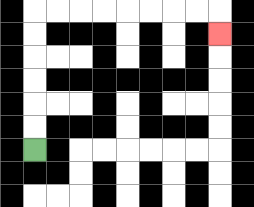{'start': '[1, 6]', 'end': '[9, 1]', 'path_directions': 'U,U,U,U,U,U,R,R,R,R,R,R,R,R,D', 'path_coordinates': '[[1, 6], [1, 5], [1, 4], [1, 3], [1, 2], [1, 1], [1, 0], [2, 0], [3, 0], [4, 0], [5, 0], [6, 0], [7, 0], [8, 0], [9, 0], [9, 1]]'}